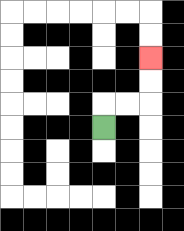{'start': '[4, 5]', 'end': '[6, 2]', 'path_directions': 'U,R,R,U,U', 'path_coordinates': '[[4, 5], [4, 4], [5, 4], [6, 4], [6, 3], [6, 2]]'}